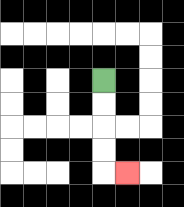{'start': '[4, 3]', 'end': '[5, 7]', 'path_directions': 'D,D,D,D,R', 'path_coordinates': '[[4, 3], [4, 4], [4, 5], [4, 6], [4, 7], [5, 7]]'}